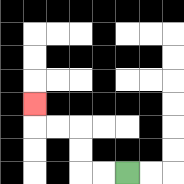{'start': '[5, 7]', 'end': '[1, 4]', 'path_directions': 'L,L,U,U,L,L,U', 'path_coordinates': '[[5, 7], [4, 7], [3, 7], [3, 6], [3, 5], [2, 5], [1, 5], [1, 4]]'}